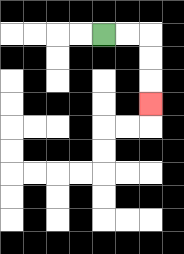{'start': '[4, 1]', 'end': '[6, 4]', 'path_directions': 'R,R,D,D,D', 'path_coordinates': '[[4, 1], [5, 1], [6, 1], [6, 2], [6, 3], [6, 4]]'}